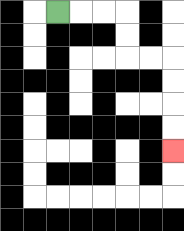{'start': '[2, 0]', 'end': '[7, 6]', 'path_directions': 'R,R,R,D,D,R,R,D,D,D,D', 'path_coordinates': '[[2, 0], [3, 0], [4, 0], [5, 0], [5, 1], [5, 2], [6, 2], [7, 2], [7, 3], [7, 4], [7, 5], [7, 6]]'}